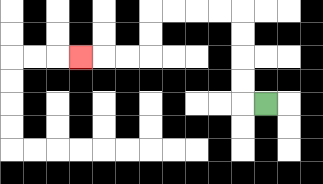{'start': '[11, 4]', 'end': '[3, 2]', 'path_directions': 'L,U,U,U,U,L,L,L,L,D,D,L,L,L', 'path_coordinates': '[[11, 4], [10, 4], [10, 3], [10, 2], [10, 1], [10, 0], [9, 0], [8, 0], [7, 0], [6, 0], [6, 1], [6, 2], [5, 2], [4, 2], [3, 2]]'}